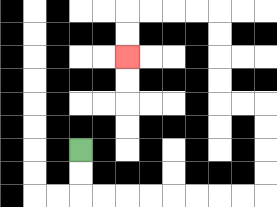{'start': '[3, 6]', 'end': '[5, 2]', 'path_directions': 'D,D,R,R,R,R,R,R,R,R,U,U,U,U,L,L,U,U,U,U,L,L,L,L,D,D', 'path_coordinates': '[[3, 6], [3, 7], [3, 8], [4, 8], [5, 8], [6, 8], [7, 8], [8, 8], [9, 8], [10, 8], [11, 8], [11, 7], [11, 6], [11, 5], [11, 4], [10, 4], [9, 4], [9, 3], [9, 2], [9, 1], [9, 0], [8, 0], [7, 0], [6, 0], [5, 0], [5, 1], [5, 2]]'}